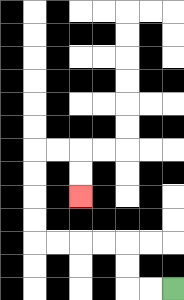{'start': '[7, 12]', 'end': '[3, 8]', 'path_directions': 'L,L,U,U,L,L,L,L,U,U,U,U,R,R,D,D', 'path_coordinates': '[[7, 12], [6, 12], [5, 12], [5, 11], [5, 10], [4, 10], [3, 10], [2, 10], [1, 10], [1, 9], [1, 8], [1, 7], [1, 6], [2, 6], [3, 6], [3, 7], [3, 8]]'}